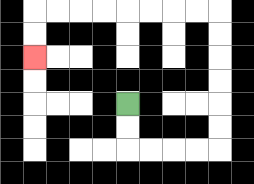{'start': '[5, 4]', 'end': '[1, 2]', 'path_directions': 'D,D,R,R,R,R,U,U,U,U,U,U,L,L,L,L,L,L,L,L,D,D', 'path_coordinates': '[[5, 4], [5, 5], [5, 6], [6, 6], [7, 6], [8, 6], [9, 6], [9, 5], [9, 4], [9, 3], [9, 2], [9, 1], [9, 0], [8, 0], [7, 0], [6, 0], [5, 0], [4, 0], [3, 0], [2, 0], [1, 0], [1, 1], [1, 2]]'}